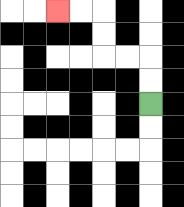{'start': '[6, 4]', 'end': '[2, 0]', 'path_directions': 'U,U,L,L,U,U,L,L', 'path_coordinates': '[[6, 4], [6, 3], [6, 2], [5, 2], [4, 2], [4, 1], [4, 0], [3, 0], [2, 0]]'}